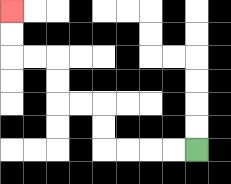{'start': '[8, 6]', 'end': '[0, 0]', 'path_directions': 'L,L,L,L,U,U,L,L,U,U,L,L,U,U', 'path_coordinates': '[[8, 6], [7, 6], [6, 6], [5, 6], [4, 6], [4, 5], [4, 4], [3, 4], [2, 4], [2, 3], [2, 2], [1, 2], [0, 2], [0, 1], [0, 0]]'}